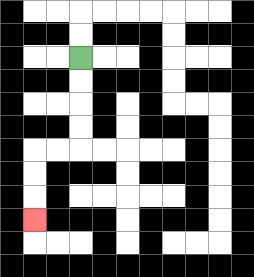{'start': '[3, 2]', 'end': '[1, 9]', 'path_directions': 'D,D,D,D,L,L,D,D,D', 'path_coordinates': '[[3, 2], [3, 3], [3, 4], [3, 5], [3, 6], [2, 6], [1, 6], [1, 7], [1, 8], [1, 9]]'}